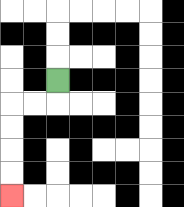{'start': '[2, 3]', 'end': '[0, 8]', 'path_directions': 'D,L,L,D,D,D,D', 'path_coordinates': '[[2, 3], [2, 4], [1, 4], [0, 4], [0, 5], [0, 6], [0, 7], [0, 8]]'}